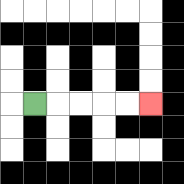{'start': '[1, 4]', 'end': '[6, 4]', 'path_directions': 'R,R,R,R,R', 'path_coordinates': '[[1, 4], [2, 4], [3, 4], [4, 4], [5, 4], [6, 4]]'}